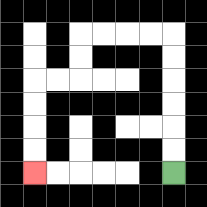{'start': '[7, 7]', 'end': '[1, 7]', 'path_directions': 'U,U,U,U,U,U,L,L,L,L,D,D,L,L,D,D,D,D', 'path_coordinates': '[[7, 7], [7, 6], [7, 5], [7, 4], [7, 3], [7, 2], [7, 1], [6, 1], [5, 1], [4, 1], [3, 1], [3, 2], [3, 3], [2, 3], [1, 3], [1, 4], [1, 5], [1, 6], [1, 7]]'}